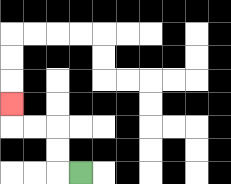{'start': '[3, 7]', 'end': '[0, 4]', 'path_directions': 'L,U,U,L,L,U', 'path_coordinates': '[[3, 7], [2, 7], [2, 6], [2, 5], [1, 5], [0, 5], [0, 4]]'}